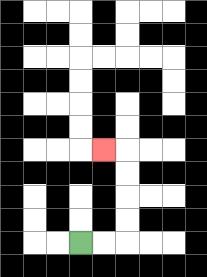{'start': '[3, 10]', 'end': '[4, 6]', 'path_directions': 'R,R,U,U,U,U,L', 'path_coordinates': '[[3, 10], [4, 10], [5, 10], [5, 9], [5, 8], [5, 7], [5, 6], [4, 6]]'}